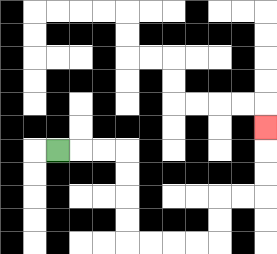{'start': '[2, 6]', 'end': '[11, 5]', 'path_directions': 'R,R,R,D,D,D,D,R,R,R,R,U,U,R,R,U,U,U', 'path_coordinates': '[[2, 6], [3, 6], [4, 6], [5, 6], [5, 7], [5, 8], [5, 9], [5, 10], [6, 10], [7, 10], [8, 10], [9, 10], [9, 9], [9, 8], [10, 8], [11, 8], [11, 7], [11, 6], [11, 5]]'}